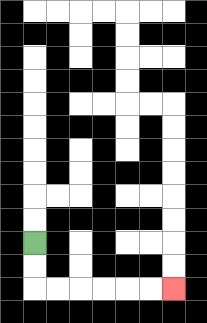{'start': '[1, 10]', 'end': '[7, 12]', 'path_directions': 'D,D,R,R,R,R,R,R', 'path_coordinates': '[[1, 10], [1, 11], [1, 12], [2, 12], [3, 12], [4, 12], [5, 12], [6, 12], [7, 12]]'}